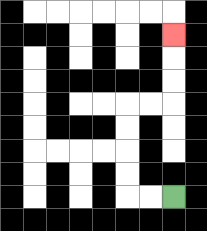{'start': '[7, 8]', 'end': '[7, 1]', 'path_directions': 'L,L,U,U,U,U,R,R,U,U,U', 'path_coordinates': '[[7, 8], [6, 8], [5, 8], [5, 7], [5, 6], [5, 5], [5, 4], [6, 4], [7, 4], [7, 3], [7, 2], [7, 1]]'}